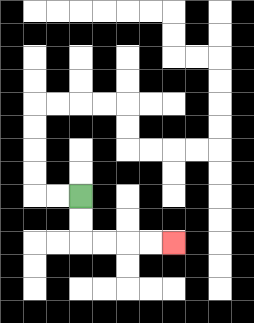{'start': '[3, 8]', 'end': '[7, 10]', 'path_directions': 'D,D,R,R,R,R', 'path_coordinates': '[[3, 8], [3, 9], [3, 10], [4, 10], [5, 10], [6, 10], [7, 10]]'}